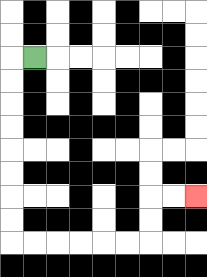{'start': '[1, 2]', 'end': '[8, 8]', 'path_directions': 'L,D,D,D,D,D,D,D,D,R,R,R,R,R,R,U,U,R,R', 'path_coordinates': '[[1, 2], [0, 2], [0, 3], [0, 4], [0, 5], [0, 6], [0, 7], [0, 8], [0, 9], [0, 10], [1, 10], [2, 10], [3, 10], [4, 10], [5, 10], [6, 10], [6, 9], [6, 8], [7, 8], [8, 8]]'}